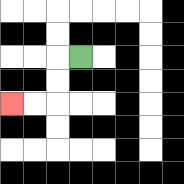{'start': '[3, 2]', 'end': '[0, 4]', 'path_directions': 'L,D,D,L,L', 'path_coordinates': '[[3, 2], [2, 2], [2, 3], [2, 4], [1, 4], [0, 4]]'}